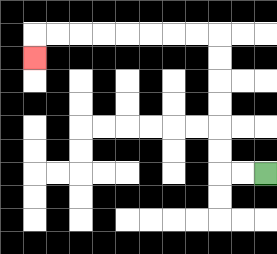{'start': '[11, 7]', 'end': '[1, 2]', 'path_directions': 'L,L,U,U,U,U,U,U,L,L,L,L,L,L,L,L,D', 'path_coordinates': '[[11, 7], [10, 7], [9, 7], [9, 6], [9, 5], [9, 4], [9, 3], [9, 2], [9, 1], [8, 1], [7, 1], [6, 1], [5, 1], [4, 1], [3, 1], [2, 1], [1, 1], [1, 2]]'}